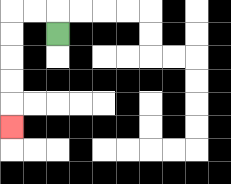{'start': '[2, 1]', 'end': '[0, 5]', 'path_directions': 'U,L,L,D,D,D,D,D', 'path_coordinates': '[[2, 1], [2, 0], [1, 0], [0, 0], [0, 1], [0, 2], [0, 3], [0, 4], [0, 5]]'}